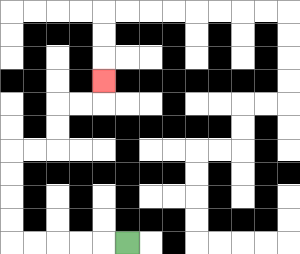{'start': '[5, 10]', 'end': '[4, 3]', 'path_directions': 'L,L,L,L,L,U,U,U,U,R,R,U,U,R,R,U', 'path_coordinates': '[[5, 10], [4, 10], [3, 10], [2, 10], [1, 10], [0, 10], [0, 9], [0, 8], [0, 7], [0, 6], [1, 6], [2, 6], [2, 5], [2, 4], [3, 4], [4, 4], [4, 3]]'}